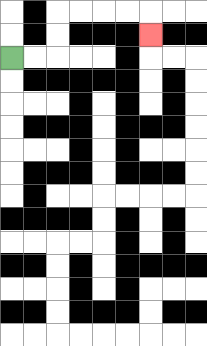{'start': '[0, 2]', 'end': '[6, 1]', 'path_directions': 'R,R,U,U,R,R,R,R,D', 'path_coordinates': '[[0, 2], [1, 2], [2, 2], [2, 1], [2, 0], [3, 0], [4, 0], [5, 0], [6, 0], [6, 1]]'}